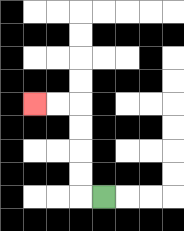{'start': '[4, 8]', 'end': '[1, 4]', 'path_directions': 'L,U,U,U,U,L,L', 'path_coordinates': '[[4, 8], [3, 8], [3, 7], [3, 6], [3, 5], [3, 4], [2, 4], [1, 4]]'}